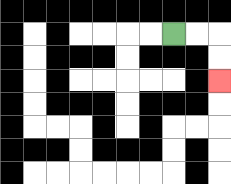{'start': '[7, 1]', 'end': '[9, 3]', 'path_directions': 'R,R,D,D', 'path_coordinates': '[[7, 1], [8, 1], [9, 1], [9, 2], [9, 3]]'}